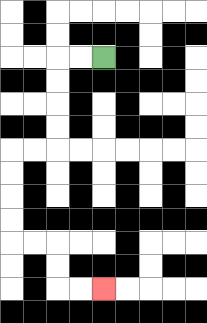{'start': '[4, 2]', 'end': '[4, 12]', 'path_directions': 'L,L,D,D,D,D,L,L,D,D,D,D,R,R,D,D,R,R', 'path_coordinates': '[[4, 2], [3, 2], [2, 2], [2, 3], [2, 4], [2, 5], [2, 6], [1, 6], [0, 6], [0, 7], [0, 8], [0, 9], [0, 10], [1, 10], [2, 10], [2, 11], [2, 12], [3, 12], [4, 12]]'}